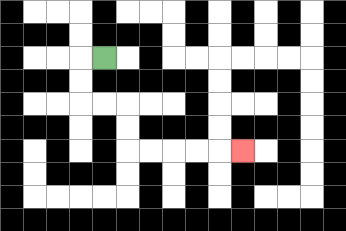{'start': '[4, 2]', 'end': '[10, 6]', 'path_directions': 'L,D,D,R,R,D,D,R,R,R,R,R', 'path_coordinates': '[[4, 2], [3, 2], [3, 3], [3, 4], [4, 4], [5, 4], [5, 5], [5, 6], [6, 6], [7, 6], [8, 6], [9, 6], [10, 6]]'}